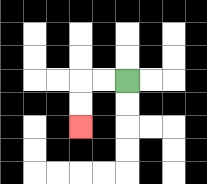{'start': '[5, 3]', 'end': '[3, 5]', 'path_directions': 'L,L,D,D', 'path_coordinates': '[[5, 3], [4, 3], [3, 3], [3, 4], [3, 5]]'}